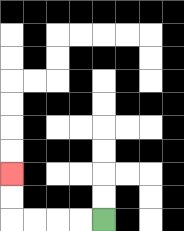{'start': '[4, 9]', 'end': '[0, 7]', 'path_directions': 'L,L,L,L,U,U', 'path_coordinates': '[[4, 9], [3, 9], [2, 9], [1, 9], [0, 9], [0, 8], [0, 7]]'}